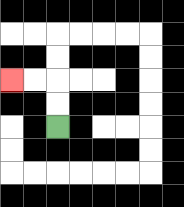{'start': '[2, 5]', 'end': '[0, 3]', 'path_directions': 'U,U,L,L', 'path_coordinates': '[[2, 5], [2, 4], [2, 3], [1, 3], [0, 3]]'}